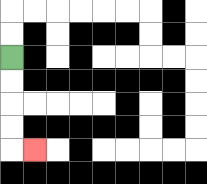{'start': '[0, 2]', 'end': '[1, 6]', 'path_directions': 'D,D,D,D,R', 'path_coordinates': '[[0, 2], [0, 3], [0, 4], [0, 5], [0, 6], [1, 6]]'}